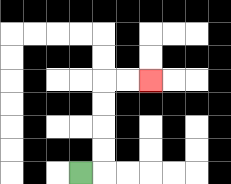{'start': '[3, 7]', 'end': '[6, 3]', 'path_directions': 'R,U,U,U,U,R,R', 'path_coordinates': '[[3, 7], [4, 7], [4, 6], [4, 5], [4, 4], [4, 3], [5, 3], [6, 3]]'}